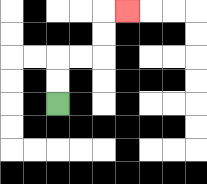{'start': '[2, 4]', 'end': '[5, 0]', 'path_directions': 'U,U,R,R,U,U,R', 'path_coordinates': '[[2, 4], [2, 3], [2, 2], [3, 2], [4, 2], [4, 1], [4, 0], [5, 0]]'}